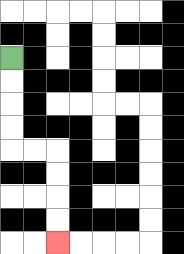{'start': '[0, 2]', 'end': '[2, 10]', 'path_directions': 'D,D,D,D,R,R,D,D,D,D', 'path_coordinates': '[[0, 2], [0, 3], [0, 4], [0, 5], [0, 6], [1, 6], [2, 6], [2, 7], [2, 8], [2, 9], [2, 10]]'}